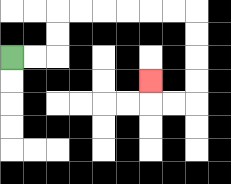{'start': '[0, 2]', 'end': '[6, 3]', 'path_directions': 'R,R,U,U,R,R,R,R,R,R,D,D,D,D,L,L,U', 'path_coordinates': '[[0, 2], [1, 2], [2, 2], [2, 1], [2, 0], [3, 0], [4, 0], [5, 0], [6, 0], [7, 0], [8, 0], [8, 1], [8, 2], [8, 3], [8, 4], [7, 4], [6, 4], [6, 3]]'}